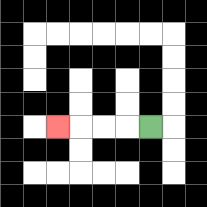{'start': '[6, 5]', 'end': '[2, 5]', 'path_directions': 'L,L,L,L', 'path_coordinates': '[[6, 5], [5, 5], [4, 5], [3, 5], [2, 5]]'}